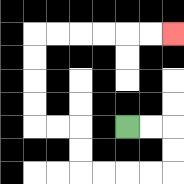{'start': '[5, 5]', 'end': '[7, 1]', 'path_directions': 'R,R,D,D,L,L,L,L,U,U,L,L,U,U,U,U,R,R,R,R,R,R', 'path_coordinates': '[[5, 5], [6, 5], [7, 5], [7, 6], [7, 7], [6, 7], [5, 7], [4, 7], [3, 7], [3, 6], [3, 5], [2, 5], [1, 5], [1, 4], [1, 3], [1, 2], [1, 1], [2, 1], [3, 1], [4, 1], [5, 1], [6, 1], [7, 1]]'}